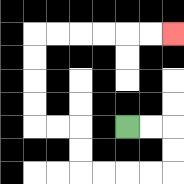{'start': '[5, 5]', 'end': '[7, 1]', 'path_directions': 'R,R,D,D,L,L,L,L,U,U,L,L,U,U,U,U,R,R,R,R,R,R', 'path_coordinates': '[[5, 5], [6, 5], [7, 5], [7, 6], [7, 7], [6, 7], [5, 7], [4, 7], [3, 7], [3, 6], [3, 5], [2, 5], [1, 5], [1, 4], [1, 3], [1, 2], [1, 1], [2, 1], [3, 1], [4, 1], [5, 1], [6, 1], [7, 1]]'}